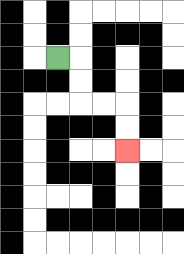{'start': '[2, 2]', 'end': '[5, 6]', 'path_directions': 'R,D,D,R,R,D,D', 'path_coordinates': '[[2, 2], [3, 2], [3, 3], [3, 4], [4, 4], [5, 4], [5, 5], [5, 6]]'}